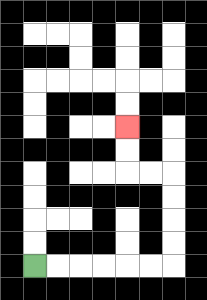{'start': '[1, 11]', 'end': '[5, 5]', 'path_directions': 'R,R,R,R,R,R,U,U,U,U,L,L,U,U', 'path_coordinates': '[[1, 11], [2, 11], [3, 11], [4, 11], [5, 11], [6, 11], [7, 11], [7, 10], [7, 9], [7, 8], [7, 7], [6, 7], [5, 7], [5, 6], [5, 5]]'}